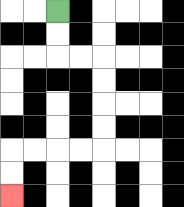{'start': '[2, 0]', 'end': '[0, 8]', 'path_directions': 'D,D,R,R,D,D,D,D,L,L,L,L,D,D', 'path_coordinates': '[[2, 0], [2, 1], [2, 2], [3, 2], [4, 2], [4, 3], [4, 4], [4, 5], [4, 6], [3, 6], [2, 6], [1, 6], [0, 6], [0, 7], [0, 8]]'}